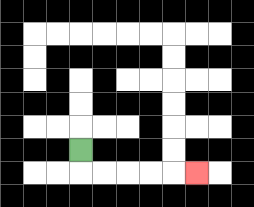{'start': '[3, 6]', 'end': '[8, 7]', 'path_directions': 'D,R,R,R,R,R', 'path_coordinates': '[[3, 6], [3, 7], [4, 7], [5, 7], [6, 7], [7, 7], [8, 7]]'}